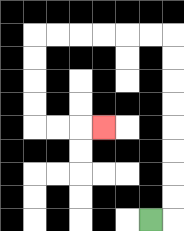{'start': '[6, 9]', 'end': '[4, 5]', 'path_directions': 'R,U,U,U,U,U,U,U,U,L,L,L,L,L,L,D,D,D,D,R,R,R', 'path_coordinates': '[[6, 9], [7, 9], [7, 8], [7, 7], [7, 6], [7, 5], [7, 4], [7, 3], [7, 2], [7, 1], [6, 1], [5, 1], [4, 1], [3, 1], [2, 1], [1, 1], [1, 2], [1, 3], [1, 4], [1, 5], [2, 5], [3, 5], [4, 5]]'}